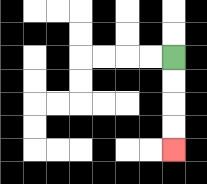{'start': '[7, 2]', 'end': '[7, 6]', 'path_directions': 'D,D,D,D', 'path_coordinates': '[[7, 2], [7, 3], [7, 4], [7, 5], [7, 6]]'}